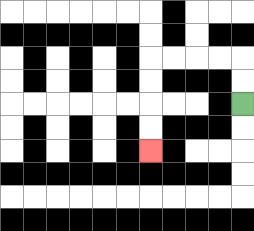{'start': '[10, 4]', 'end': '[6, 6]', 'path_directions': 'U,U,L,L,L,L,D,D,D,D', 'path_coordinates': '[[10, 4], [10, 3], [10, 2], [9, 2], [8, 2], [7, 2], [6, 2], [6, 3], [6, 4], [6, 5], [6, 6]]'}